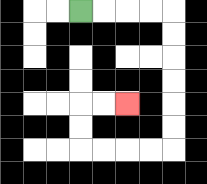{'start': '[3, 0]', 'end': '[5, 4]', 'path_directions': 'R,R,R,R,D,D,D,D,D,D,L,L,L,L,U,U,R,R', 'path_coordinates': '[[3, 0], [4, 0], [5, 0], [6, 0], [7, 0], [7, 1], [7, 2], [7, 3], [7, 4], [7, 5], [7, 6], [6, 6], [5, 6], [4, 6], [3, 6], [3, 5], [3, 4], [4, 4], [5, 4]]'}